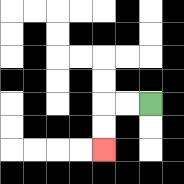{'start': '[6, 4]', 'end': '[4, 6]', 'path_directions': 'L,L,D,D', 'path_coordinates': '[[6, 4], [5, 4], [4, 4], [4, 5], [4, 6]]'}